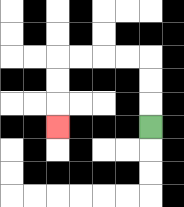{'start': '[6, 5]', 'end': '[2, 5]', 'path_directions': 'U,U,U,L,L,L,L,D,D,D', 'path_coordinates': '[[6, 5], [6, 4], [6, 3], [6, 2], [5, 2], [4, 2], [3, 2], [2, 2], [2, 3], [2, 4], [2, 5]]'}